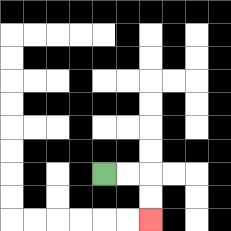{'start': '[4, 7]', 'end': '[6, 9]', 'path_directions': 'R,R,D,D', 'path_coordinates': '[[4, 7], [5, 7], [6, 7], [6, 8], [6, 9]]'}